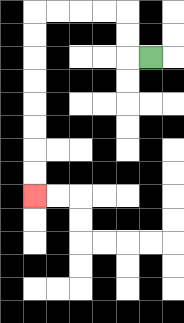{'start': '[6, 2]', 'end': '[1, 8]', 'path_directions': 'L,U,U,L,L,L,L,D,D,D,D,D,D,D,D', 'path_coordinates': '[[6, 2], [5, 2], [5, 1], [5, 0], [4, 0], [3, 0], [2, 0], [1, 0], [1, 1], [1, 2], [1, 3], [1, 4], [1, 5], [1, 6], [1, 7], [1, 8]]'}